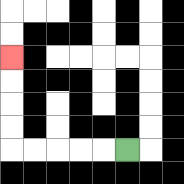{'start': '[5, 6]', 'end': '[0, 2]', 'path_directions': 'L,L,L,L,L,U,U,U,U', 'path_coordinates': '[[5, 6], [4, 6], [3, 6], [2, 6], [1, 6], [0, 6], [0, 5], [0, 4], [0, 3], [0, 2]]'}